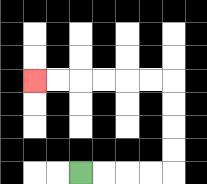{'start': '[3, 7]', 'end': '[1, 3]', 'path_directions': 'R,R,R,R,U,U,U,U,L,L,L,L,L,L', 'path_coordinates': '[[3, 7], [4, 7], [5, 7], [6, 7], [7, 7], [7, 6], [7, 5], [7, 4], [7, 3], [6, 3], [5, 3], [4, 3], [3, 3], [2, 3], [1, 3]]'}